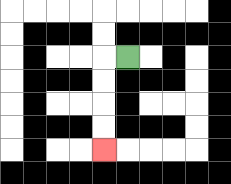{'start': '[5, 2]', 'end': '[4, 6]', 'path_directions': 'L,D,D,D,D', 'path_coordinates': '[[5, 2], [4, 2], [4, 3], [4, 4], [4, 5], [4, 6]]'}